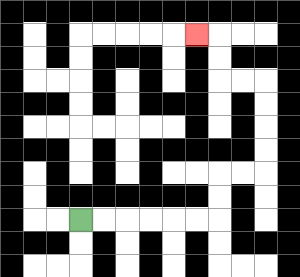{'start': '[3, 9]', 'end': '[8, 1]', 'path_directions': 'R,R,R,R,R,R,U,U,R,R,U,U,U,U,L,L,U,U,L', 'path_coordinates': '[[3, 9], [4, 9], [5, 9], [6, 9], [7, 9], [8, 9], [9, 9], [9, 8], [9, 7], [10, 7], [11, 7], [11, 6], [11, 5], [11, 4], [11, 3], [10, 3], [9, 3], [9, 2], [9, 1], [8, 1]]'}